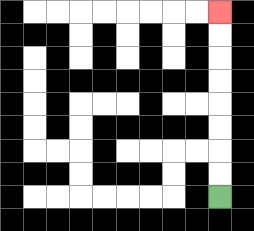{'start': '[9, 8]', 'end': '[9, 0]', 'path_directions': 'U,U,U,U,U,U,U,U', 'path_coordinates': '[[9, 8], [9, 7], [9, 6], [9, 5], [9, 4], [9, 3], [9, 2], [9, 1], [9, 0]]'}